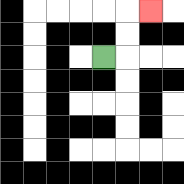{'start': '[4, 2]', 'end': '[6, 0]', 'path_directions': 'R,U,U,R', 'path_coordinates': '[[4, 2], [5, 2], [5, 1], [5, 0], [6, 0]]'}